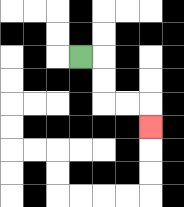{'start': '[3, 2]', 'end': '[6, 5]', 'path_directions': 'R,D,D,R,R,D', 'path_coordinates': '[[3, 2], [4, 2], [4, 3], [4, 4], [5, 4], [6, 4], [6, 5]]'}